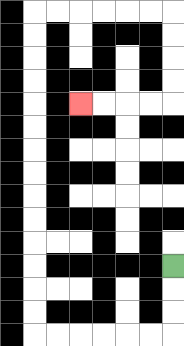{'start': '[7, 11]', 'end': '[3, 4]', 'path_directions': 'D,D,D,L,L,L,L,L,L,U,U,U,U,U,U,U,U,U,U,U,U,U,U,R,R,R,R,R,R,D,D,D,D,L,L,L,L', 'path_coordinates': '[[7, 11], [7, 12], [7, 13], [7, 14], [6, 14], [5, 14], [4, 14], [3, 14], [2, 14], [1, 14], [1, 13], [1, 12], [1, 11], [1, 10], [1, 9], [1, 8], [1, 7], [1, 6], [1, 5], [1, 4], [1, 3], [1, 2], [1, 1], [1, 0], [2, 0], [3, 0], [4, 0], [5, 0], [6, 0], [7, 0], [7, 1], [7, 2], [7, 3], [7, 4], [6, 4], [5, 4], [4, 4], [3, 4]]'}